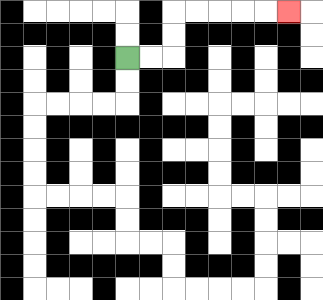{'start': '[5, 2]', 'end': '[12, 0]', 'path_directions': 'R,R,U,U,R,R,R,R,R', 'path_coordinates': '[[5, 2], [6, 2], [7, 2], [7, 1], [7, 0], [8, 0], [9, 0], [10, 0], [11, 0], [12, 0]]'}